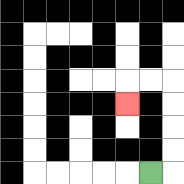{'start': '[6, 7]', 'end': '[5, 4]', 'path_directions': 'R,U,U,U,U,L,L,D', 'path_coordinates': '[[6, 7], [7, 7], [7, 6], [7, 5], [7, 4], [7, 3], [6, 3], [5, 3], [5, 4]]'}